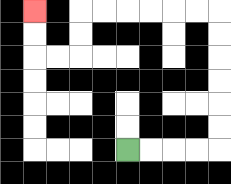{'start': '[5, 6]', 'end': '[1, 0]', 'path_directions': 'R,R,R,R,U,U,U,U,U,U,L,L,L,L,L,L,D,D,L,L,U,U', 'path_coordinates': '[[5, 6], [6, 6], [7, 6], [8, 6], [9, 6], [9, 5], [9, 4], [9, 3], [9, 2], [9, 1], [9, 0], [8, 0], [7, 0], [6, 0], [5, 0], [4, 0], [3, 0], [3, 1], [3, 2], [2, 2], [1, 2], [1, 1], [1, 0]]'}